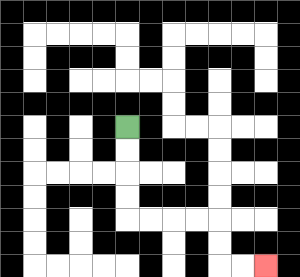{'start': '[5, 5]', 'end': '[11, 11]', 'path_directions': 'D,D,D,D,R,R,R,R,D,D,R,R', 'path_coordinates': '[[5, 5], [5, 6], [5, 7], [5, 8], [5, 9], [6, 9], [7, 9], [8, 9], [9, 9], [9, 10], [9, 11], [10, 11], [11, 11]]'}